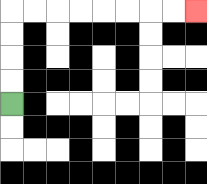{'start': '[0, 4]', 'end': '[8, 0]', 'path_directions': 'U,U,U,U,R,R,R,R,R,R,R,R', 'path_coordinates': '[[0, 4], [0, 3], [0, 2], [0, 1], [0, 0], [1, 0], [2, 0], [3, 0], [4, 0], [5, 0], [6, 0], [7, 0], [8, 0]]'}